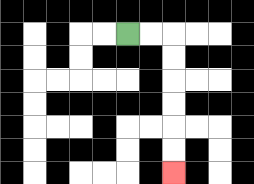{'start': '[5, 1]', 'end': '[7, 7]', 'path_directions': 'R,R,D,D,D,D,D,D', 'path_coordinates': '[[5, 1], [6, 1], [7, 1], [7, 2], [7, 3], [7, 4], [7, 5], [7, 6], [7, 7]]'}